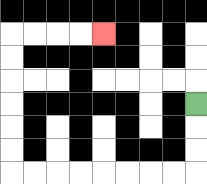{'start': '[8, 4]', 'end': '[4, 1]', 'path_directions': 'D,D,D,L,L,L,L,L,L,L,L,U,U,U,U,U,U,R,R,R,R', 'path_coordinates': '[[8, 4], [8, 5], [8, 6], [8, 7], [7, 7], [6, 7], [5, 7], [4, 7], [3, 7], [2, 7], [1, 7], [0, 7], [0, 6], [0, 5], [0, 4], [0, 3], [0, 2], [0, 1], [1, 1], [2, 1], [3, 1], [4, 1]]'}